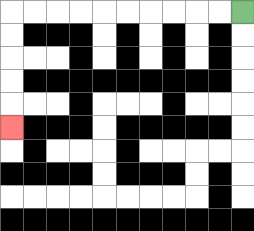{'start': '[10, 0]', 'end': '[0, 5]', 'path_directions': 'L,L,L,L,L,L,L,L,L,L,D,D,D,D,D', 'path_coordinates': '[[10, 0], [9, 0], [8, 0], [7, 0], [6, 0], [5, 0], [4, 0], [3, 0], [2, 0], [1, 0], [0, 0], [0, 1], [0, 2], [0, 3], [0, 4], [0, 5]]'}